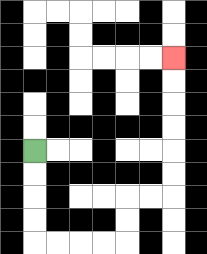{'start': '[1, 6]', 'end': '[7, 2]', 'path_directions': 'D,D,D,D,R,R,R,R,U,U,R,R,U,U,U,U,U,U', 'path_coordinates': '[[1, 6], [1, 7], [1, 8], [1, 9], [1, 10], [2, 10], [3, 10], [4, 10], [5, 10], [5, 9], [5, 8], [6, 8], [7, 8], [7, 7], [7, 6], [7, 5], [7, 4], [7, 3], [7, 2]]'}